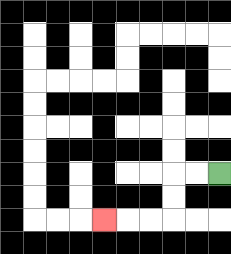{'start': '[9, 7]', 'end': '[4, 9]', 'path_directions': 'L,L,D,D,L,L,L', 'path_coordinates': '[[9, 7], [8, 7], [7, 7], [7, 8], [7, 9], [6, 9], [5, 9], [4, 9]]'}